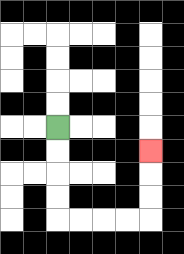{'start': '[2, 5]', 'end': '[6, 6]', 'path_directions': 'D,D,D,D,R,R,R,R,U,U,U', 'path_coordinates': '[[2, 5], [2, 6], [2, 7], [2, 8], [2, 9], [3, 9], [4, 9], [5, 9], [6, 9], [6, 8], [6, 7], [6, 6]]'}